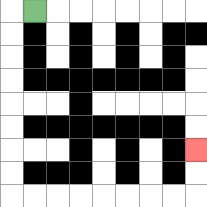{'start': '[1, 0]', 'end': '[8, 6]', 'path_directions': 'L,D,D,D,D,D,D,D,D,R,R,R,R,R,R,R,R,U,U', 'path_coordinates': '[[1, 0], [0, 0], [0, 1], [0, 2], [0, 3], [0, 4], [0, 5], [0, 6], [0, 7], [0, 8], [1, 8], [2, 8], [3, 8], [4, 8], [5, 8], [6, 8], [7, 8], [8, 8], [8, 7], [8, 6]]'}